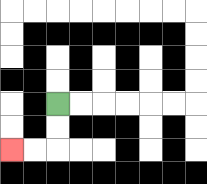{'start': '[2, 4]', 'end': '[0, 6]', 'path_directions': 'D,D,L,L', 'path_coordinates': '[[2, 4], [2, 5], [2, 6], [1, 6], [0, 6]]'}